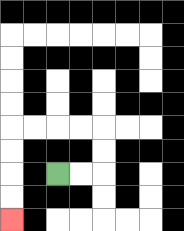{'start': '[2, 7]', 'end': '[0, 9]', 'path_directions': 'R,R,U,U,L,L,L,L,D,D,D,D', 'path_coordinates': '[[2, 7], [3, 7], [4, 7], [4, 6], [4, 5], [3, 5], [2, 5], [1, 5], [0, 5], [0, 6], [0, 7], [0, 8], [0, 9]]'}